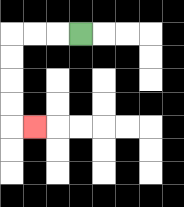{'start': '[3, 1]', 'end': '[1, 5]', 'path_directions': 'L,L,L,D,D,D,D,R', 'path_coordinates': '[[3, 1], [2, 1], [1, 1], [0, 1], [0, 2], [0, 3], [0, 4], [0, 5], [1, 5]]'}